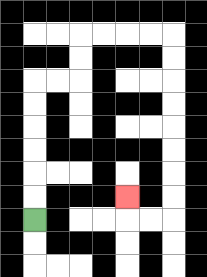{'start': '[1, 9]', 'end': '[5, 8]', 'path_directions': 'U,U,U,U,U,U,R,R,U,U,R,R,R,R,D,D,D,D,D,D,D,D,L,L,U', 'path_coordinates': '[[1, 9], [1, 8], [1, 7], [1, 6], [1, 5], [1, 4], [1, 3], [2, 3], [3, 3], [3, 2], [3, 1], [4, 1], [5, 1], [6, 1], [7, 1], [7, 2], [7, 3], [7, 4], [7, 5], [7, 6], [7, 7], [7, 8], [7, 9], [6, 9], [5, 9], [5, 8]]'}